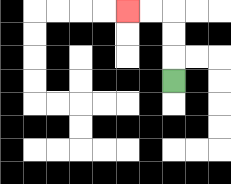{'start': '[7, 3]', 'end': '[5, 0]', 'path_directions': 'U,U,U,L,L', 'path_coordinates': '[[7, 3], [7, 2], [7, 1], [7, 0], [6, 0], [5, 0]]'}